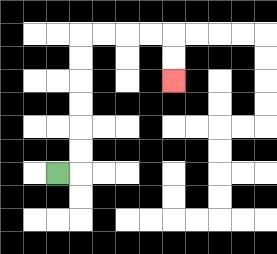{'start': '[2, 7]', 'end': '[7, 3]', 'path_directions': 'R,U,U,U,U,U,U,R,R,R,R,D,D', 'path_coordinates': '[[2, 7], [3, 7], [3, 6], [3, 5], [3, 4], [3, 3], [3, 2], [3, 1], [4, 1], [5, 1], [6, 1], [7, 1], [7, 2], [7, 3]]'}